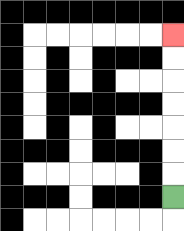{'start': '[7, 8]', 'end': '[7, 1]', 'path_directions': 'U,U,U,U,U,U,U', 'path_coordinates': '[[7, 8], [7, 7], [7, 6], [7, 5], [7, 4], [7, 3], [7, 2], [7, 1]]'}